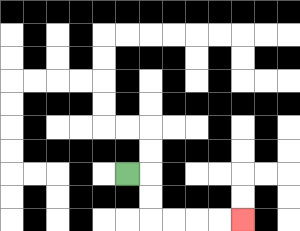{'start': '[5, 7]', 'end': '[10, 9]', 'path_directions': 'R,D,D,R,R,R,R', 'path_coordinates': '[[5, 7], [6, 7], [6, 8], [6, 9], [7, 9], [8, 9], [9, 9], [10, 9]]'}